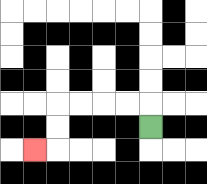{'start': '[6, 5]', 'end': '[1, 6]', 'path_directions': 'U,L,L,L,L,D,D,L', 'path_coordinates': '[[6, 5], [6, 4], [5, 4], [4, 4], [3, 4], [2, 4], [2, 5], [2, 6], [1, 6]]'}